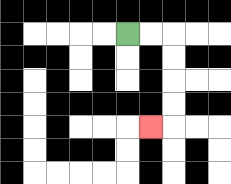{'start': '[5, 1]', 'end': '[6, 5]', 'path_directions': 'R,R,D,D,D,D,L', 'path_coordinates': '[[5, 1], [6, 1], [7, 1], [7, 2], [7, 3], [7, 4], [7, 5], [6, 5]]'}